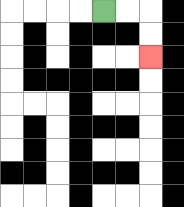{'start': '[4, 0]', 'end': '[6, 2]', 'path_directions': 'R,R,D,D', 'path_coordinates': '[[4, 0], [5, 0], [6, 0], [6, 1], [6, 2]]'}